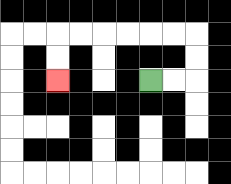{'start': '[6, 3]', 'end': '[2, 3]', 'path_directions': 'R,R,U,U,L,L,L,L,L,L,D,D', 'path_coordinates': '[[6, 3], [7, 3], [8, 3], [8, 2], [8, 1], [7, 1], [6, 1], [5, 1], [4, 1], [3, 1], [2, 1], [2, 2], [2, 3]]'}